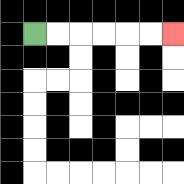{'start': '[1, 1]', 'end': '[7, 1]', 'path_directions': 'R,R,R,R,R,R', 'path_coordinates': '[[1, 1], [2, 1], [3, 1], [4, 1], [5, 1], [6, 1], [7, 1]]'}